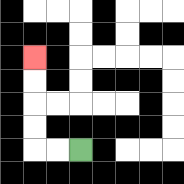{'start': '[3, 6]', 'end': '[1, 2]', 'path_directions': 'L,L,U,U,U,U', 'path_coordinates': '[[3, 6], [2, 6], [1, 6], [1, 5], [1, 4], [1, 3], [1, 2]]'}